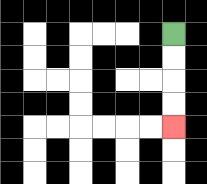{'start': '[7, 1]', 'end': '[7, 5]', 'path_directions': 'D,D,D,D', 'path_coordinates': '[[7, 1], [7, 2], [7, 3], [7, 4], [7, 5]]'}